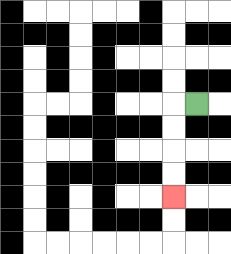{'start': '[8, 4]', 'end': '[7, 8]', 'path_directions': 'L,D,D,D,D', 'path_coordinates': '[[8, 4], [7, 4], [7, 5], [7, 6], [7, 7], [7, 8]]'}